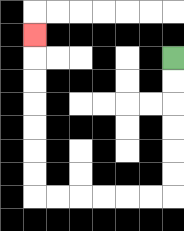{'start': '[7, 2]', 'end': '[1, 1]', 'path_directions': 'D,D,D,D,D,D,L,L,L,L,L,L,U,U,U,U,U,U,U', 'path_coordinates': '[[7, 2], [7, 3], [7, 4], [7, 5], [7, 6], [7, 7], [7, 8], [6, 8], [5, 8], [4, 8], [3, 8], [2, 8], [1, 8], [1, 7], [1, 6], [1, 5], [1, 4], [1, 3], [1, 2], [1, 1]]'}